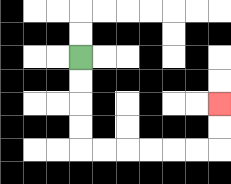{'start': '[3, 2]', 'end': '[9, 4]', 'path_directions': 'D,D,D,D,R,R,R,R,R,R,U,U', 'path_coordinates': '[[3, 2], [3, 3], [3, 4], [3, 5], [3, 6], [4, 6], [5, 6], [6, 6], [7, 6], [8, 6], [9, 6], [9, 5], [9, 4]]'}